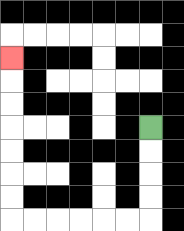{'start': '[6, 5]', 'end': '[0, 2]', 'path_directions': 'D,D,D,D,L,L,L,L,L,L,U,U,U,U,U,U,U', 'path_coordinates': '[[6, 5], [6, 6], [6, 7], [6, 8], [6, 9], [5, 9], [4, 9], [3, 9], [2, 9], [1, 9], [0, 9], [0, 8], [0, 7], [0, 6], [0, 5], [0, 4], [0, 3], [0, 2]]'}